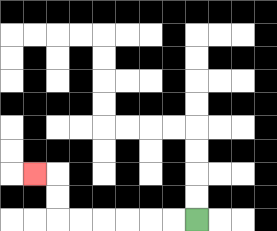{'start': '[8, 9]', 'end': '[1, 7]', 'path_directions': 'L,L,L,L,L,L,U,U,L', 'path_coordinates': '[[8, 9], [7, 9], [6, 9], [5, 9], [4, 9], [3, 9], [2, 9], [2, 8], [2, 7], [1, 7]]'}